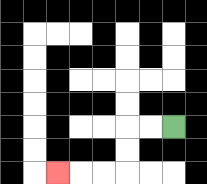{'start': '[7, 5]', 'end': '[2, 7]', 'path_directions': 'L,L,D,D,L,L,L', 'path_coordinates': '[[7, 5], [6, 5], [5, 5], [5, 6], [5, 7], [4, 7], [3, 7], [2, 7]]'}